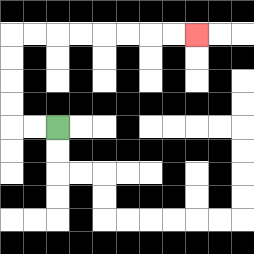{'start': '[2, 5]', 'end': '[8, 1]', 'path_directions': 'L,L,U,U,U,U,R,R,R,R,R,R,R,R', 'path_coordinates': '[[2, 5], [1, 5], [0, 5], [0, 4], [0, 3], [0, 2], [0, 1], [1, 1], [2, 1], [3, 1], [4, 1], [5, 1], [6, 1], [7, 1], [8, 1]]'}